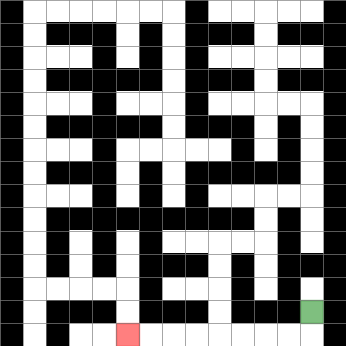{'start': '[13, 13]', 'end': '[5, 14]', 'path_directions': 'D,L,L,L,L,L,L,L,L', 'path_coordinates': '[[13, 13], [13, 14], [12, 14], [11, 14], [10, 14], [9, 14], [8, 14], [7, 14], [6, 14], [5, 14]]'}